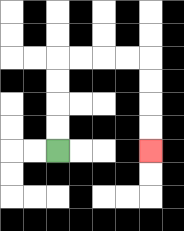{'start': '[2, 6]', 'end': '[6, 6]', 'path_directions': 'U,U,U,U,R,R,R,R,D,D,D,D', 'path_coordinates': '[[2, 6], [2, 5], [2, 4], [2, 3], [2, 2], [3, 2], [4, 2], [5, 2], [6, 2], [6, 3], [6, 4], [6, 5], [6, 6]]'}